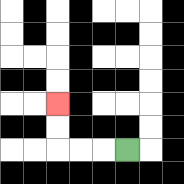{'start': '[5, 6]', 'end': '[2, 4]', 'path_directions': 'L,L,L,U,U', 'path_coordinates': '[[5, 6], [4, 6], [3, 6], [2, 6], [2, 5], [2, 4]]'}